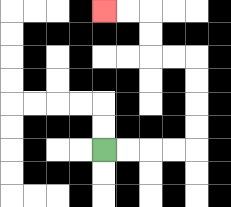{'start': '[4, 6]', 'end': '[4, 0]', 'path_directions': 'R,R,R,R,U,U,U,U,L,L,U,U,L,L', 'path_coordinates': '[[4, 6], [5, 6], [6, 6], [7, 6], [8, 6], [8, 5], [8, 4], [8, 3], [8, 2], [7, 2], [6, 2], [6, 1], [6, 0], [5, 0], [4, 0]]'}